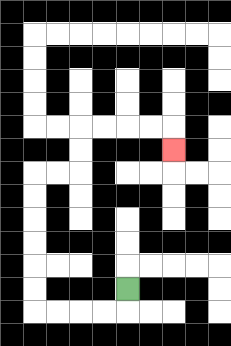{'start': '[5, 12]', 'end': '[7, 6]', 'path_directions': 'D,L,L,L,L,U,U,U,U,U,U,R,R,U,U,R,R,R,R,D', 'path_coordinates': '[[5, 12], [5, 13], [4, 13], [3, 13], [2, 13], [1, 13], [1, 12], [1, 11], [1, 10], [1, 9], [1, 8], [1, 7], [2, 7], [3, 7], [3, 6], [3, 5], [4, 5], [5, 5], [6, 5], [7, 5], [7, 6]]'}